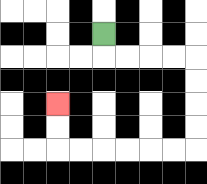{'start': '[4, 1]', 'end': '[2, 4]', 'path_directions': 'D,R,R,R,R,D,D,D,D,L,L,L,L,L,L,U,U', 'path_coordinates': '[[4, 1], [4, 2], [5, 2], [6, 2], [7, 2], [8, 2], [8, 3], [8, 4], [8, 5], [8, 6], [7, 6], [6, 6], [5, 6], [4, 6], [3, 6], [2, 6], [2, 5], [2, 4]]'}